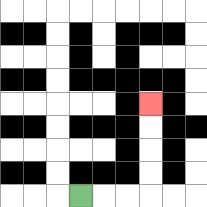{'start': '[3, 8]', 'end': '[6, 4]', 'path_directions': 'R,R,R,U,U,U,U', 'path_coordinates': '[[3, 8], [4, 8], [5, 8], [6, 8], [6, 7], [6, 6], [6, 5], [6, 4]]'}